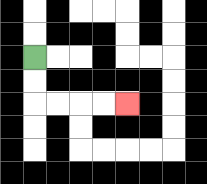{'start': '[1, 2]', 'end': '[5, 4]', 'path_directions': 'D,D,R,R,R,R', 'path_coordinates': '[[1, 2], [1, 3], [1, 4], [2, 4], [3, 4], [4, 4], [5, 4]]'}